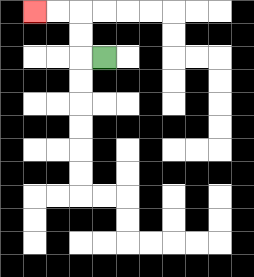{'start': '[4, 2]', 'end': '[1, 0]', 'path_directions': 'L,U,U,L,L', 'path_coordinates': '[[4, 2], [3, 2], [3, 1], [3, 0], [2, 0], [1, 0]]'}